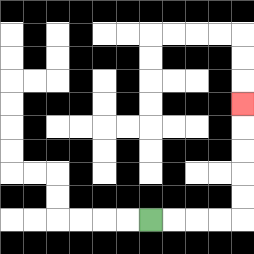{'start': '[6, 9]', 'end': '[10, 4]', 'path_directions': 'R,R,R,R,U,U,U,U,U', 'path_coordinates': '[[6, 9], [7, 9], [8, 9], [9, 9], [10, 9], [10, 8], [10, 7], [10, 6], [10, 5], [10, 4]]'}